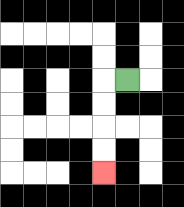{'start': '[5, 3]', 'end': '[4, 7]', 'path_directions': 'L,D,D,D,D', 'path_coordinates': '[[5, 3], [4, 3], [4, 4], [4, 5], [4, 6], [4, 7]]'}